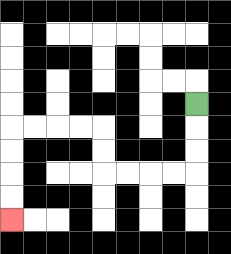{'start': '[8, 4]', 'end': '[0, 9]', 'path_directions': 'D,D,D,L,L,L,L,U,U,L,L,L,L,D,D,D,D', 'path_coordinates': '[[8, 4], [8, 5], [8, 6], [8, 7], [7, 7], [6, 7], [5, 7], [4, 7], [4, 6], [4, 5], [3, 5], [2, 5], [1, 5], [0, 5], [0, 6], [0, 7], [0, 8], [0, 9]]'}